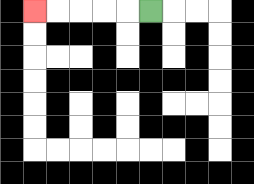{'start': '[6, 0]', 'end': '[1, 0]', 'path_directions': 'L,L,L,L,L', 'path_coordinates': '[[6, 0], [5, 0], [4, 0], [3, 0], [2, 0], [1, 0]]'}